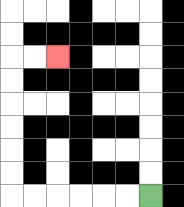{'start': '[6, 8]', 'end': '[2, 2]', 'path_directions': 'L,L,L,L,L,L,U,U,U,U,U,U,R,R', 'path_coordinates': '[[6, 8], [5, 8], [4, 8], [3, 8], [2, 8], [1, 8], [0, 8], [0, 7], [0, 6], [0, 5], [0, 4], [0, 3], [0, 2], [1, 2], [2, 2]]'}